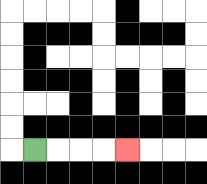{'start': '[1, 6]', 'end': '[5, 6]', 'path_directions': 'R,R,R,R', 'path_coordinates': '[[1, 6], [2, 6], [3, 6], [4, 6], [5, 6]]'}